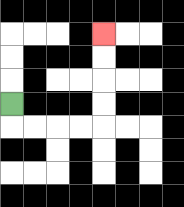{'start': '[0, 4]', 'end': '[4, 1]', 'path_directions': 'D,R,R,R,R,U,U,U,U', 'path_coordinates': '[[0, 4], [0, 5], [1, 5], [2, 5], [3, 5], [4, 5], [4, 4], [4, 3], [4, 2], [4, 1]]'}